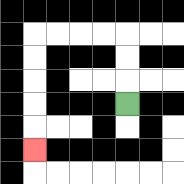{'start': '[5, 4]', 'end': '[1, 6]', 'path_directions': 'U,U,U,L,L,L,L,D,D,D,D,D', 'path_coordinates': '[[5, 4], [5, 3], [5, 2], [5, 1], [4, 1], [3, 1], [2, 1], [1, 1], [1, 2], [1, 3], [1, 4], [1, 5], [1, 6]]'}